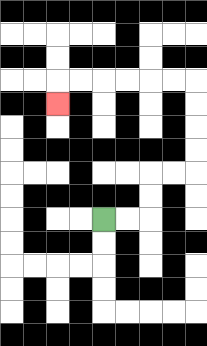{'start': '[4, 9]', 'end': '[2, 4]', 'path_directions': 'R,R,U,U,R,R,U,U,U,U,L,L,L,L,L,L,D', 'path_coordinates': '[[4, 9], [5, 9], [6, 9], [6, 8], [6, 7], [7, 7], [8, 7], [8, 6], [8, 5], [8, 4], [8, 3], [7, 3], [6, 3], [5, 3], [4, 3], [3, 3], [2, 3], [2, 4]]'}